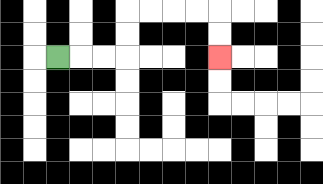{'start': '[2, 2]', 'end': '[9, 2]', 'path_directions': 'R,R,R,U,U,R,R,R,R,D,D', 'path_coordinates': '[[2, 2], [3, 2], [4, 2], [5, 2], [5, 1], [5, 0], [6, 0], [7, 0], [8, 0], [9, 0], [9, 1], [9, 2]]'}